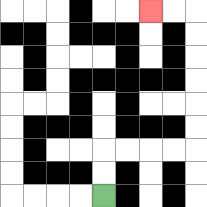{'start': '[4, 8]', 'end': '[6, 0]', 'path_directions': 'U,U,R,R,R,R,U,U,U,U,U,U,L,L', 'path_coordinates': '[[4, 8], [4, 7], [4, 6], [5, 6], [6, 6], [7, 6], [8, 6], [8, 5], [8, 4], [8, 3], [8, 2], [8, 1], [8, 0], [7, 0], [6, 0]]'}